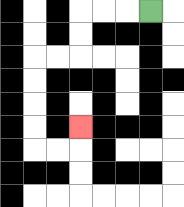{'start': '[6, 0]', 'end': '[3, 5]', 'path_directions': 'L,L,L,D,D,L,L,D,D,D,D,R,R,U', 'path_coordinates': '[[6, 0], [5, 0], [4, 0], [3, 0], [3, 1], [3, 2], [2, 2], [1, 2], [1, 3], [1, 4], [1, 5], [1, 6], [2, 6], [3, 6], [3, 5]]'}